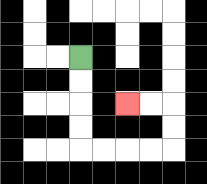{'start': '[3, 2]', 'end': '[5, 4]', 'path_directions': 'D,D,D,D,R,R,R,R,U,U,L,L', 'path_coordinates': '[[3, 2], [3, 3], [3, 4], [3, 5], [3, 6], [4, 6], [5, 6], [6, 6], [7, 6], [7, 5], [7, 4], [6, 4], [5, 4]]'}